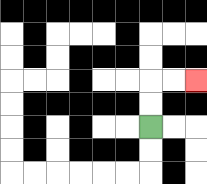{'start': '[6, 5]', 'end': '[8, 3]', 'path_directions': 'U,U,R,R', 'path_coordinates': '[[6, 5], [6, 4], [6, 3], [7, 3], [8, 3]]'}